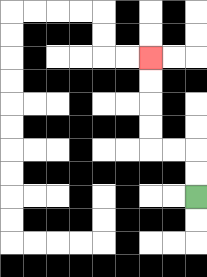{'start': '[8, 8]', 'end': '[6, 2]', 'path_directions': 'U,U,L,L,U,U,U,U', 'path_coordinates': '[[8, 8], [8, 7], [8, 6], [7, 6], [6, 6], [6, 5], [6, 4], [6, 3], [6, 2]]'}